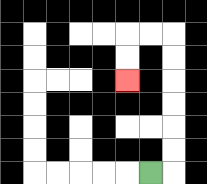{'start': '[6, 7]', 'end': '[5, 3]', 'path_directions': 'R,U,U,U,U,U,U,L,L,D,D', 'path_coordinates': '[[6, 7], [7, 7], [7, 6], [7, 5], [7, 4], [7, 3], [7, 2], [7, 1], [6, 1], [5, 1], [5, 2], [5, 3]]'}